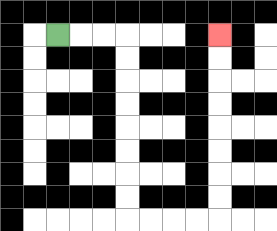{'start': '[2, 1]', 'end': '[9, 1]', 'path_directions': 'R,R,R,D,D,D,D,D,D,D,D,R,R,R,R,U,U,U,U,U,U,U,U', 'path_coordinates': '[[2, 1], [3, 1], [4, 1], [5, 1], [5, 2], [5, 3], [5, 4], [5, 5], [5, 6], [5, 7], [5, 8], [5, 9], [6, 9], [7, 9], [8, 9], [9, 9], [9, 8], [9, 7], [9, 6], [9, 5], [9, 4], [9, 3], [9, 2], [9, 1]]'}